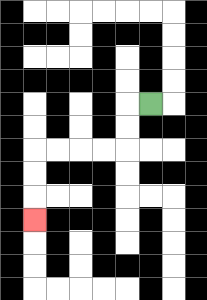{'start': '[6, 4]', 'end': '[1, 9]', 'path_directions': 'L,D,D,L,L,L,L,D,D,D', 'path_coordinates': '[[6, 4], [5, 4], [5, 5], [5, 6], [4, 6], [3, 6], [2, 6], [1, 6], [1, 7], [1, 8], [1, 9]]'}